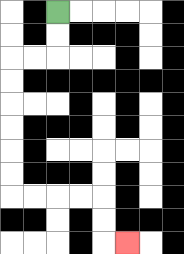{'start': '[2, 0]', 'end': '[5, 10]', 'path_directions': 'D,D,L,L,D,D,D,D,D,D,R,R,R,R,D,D,R', 'path_coordinates': '[[2, 0], [2, 1], [2, 2], [1, 2], [0, 2], [0, 3], [0, 4], [0, 5], [0, 6], [0, 7], [0, 8], [1, 8], [2, 8], [3, 8], [4, 8], [4, 9], [4, 10], [5, 10]]'}